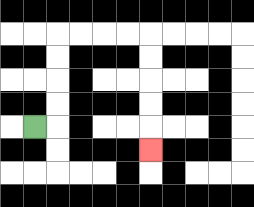{'start': '[1, 5]', 'end': '[6, 6]', 'path_directions': 'R,U,U,U,U,R,R,R,R,D,D,D,D,D', 'path_coordinates': '[[1, 5], [2, 5], [2, 4], [2, 3], [2, 2], [2, 1], [3, 1], [4, 1], [5, 1], [6, 1], [6, 2], [6, 3], [6, 4], [6, 5], [6, 6]]'}